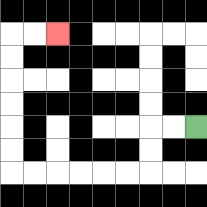{'start': '[8, 5]', 'end': '[2, 1]', 'path_directions': 'L,L,D,D,L,L,L,L,L,L,U,U,U,U,U,U,R,R', 'path_coordinates': '[[8, 5], [7, 5], [6, 5], [6, 6], [6, 7], [5, 7], [4, 7], [3, 7], [2, 7], [1, 7], [0, 7], [0, 6], [0, 5], [0, 4], [0, 3], [0, 2], [0, 1], [1, 1], [2, 1]]'}